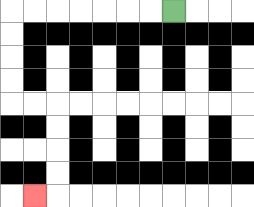{'start': '[7, 0]', 'end': '[1, 8]', 'path_directions': 'L,L,L,L,L,L,L,D,D,D,D,R,R,D,D,D,D,L', 'path_coordinates': '[[7, 0], [6, 0], [5, 0], [4, 0], [3, 0], [2, 0], [1, 0], [0, 0], [0, 1], [0, 2], [0, 3], [0, 4], [1, 4], [2, 4], [2, 5], [2, 6], [2, 7], [2, 8], [1, 8]]'}